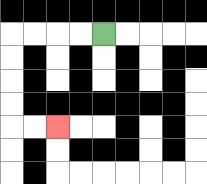{'start': '[4, 1]', 'end': '[2, 5]', 'path_directions': 'L,L,L,L,D,D,D,D,R,R', 'path_coordinates': '[[4, 1], [3, 1], [2, 1], [1, 1], [0, 1], [0, 2], [0, 3], [0, 4], [0, 5], [1, 5], [2, 5]]'}